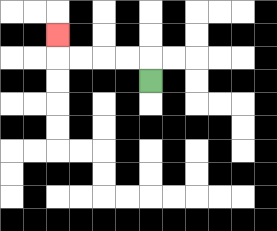{'start': '[6, 3]', 'end': '[2, 1]', 'path_directions': 'U,L,L,L,L,U', 'path_coordinates': '[[6, 3], [6, 2], [5, 2], [4, 2], [3, 2], [2, 2], [2, 1]]'}